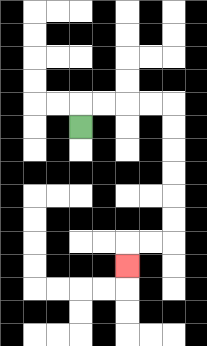{'start': '[3, 5]', 'end': '[5, 11]', 'path_directions': 'U,R,R,R,R,D,D,D,D,D,D,L,L,D', 'path_coordinates': '[[3, 5], [3, 4], [4, 4], [5, 4], [6, 4], [7, 4], [7, 5], [7, 6], [7, 7], [7, 8], [7, 9], [7, 10], [6, 10], [5, 10], [5, 11]]'}